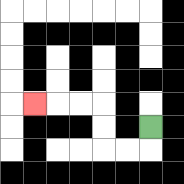{'start': '[6, 5]', 'end': '[1, 4]', 'path_directions': 'D,L,L,U,U,L,L,L', 'path_coordinates': '[[6, 5], [6, 6], [5, 6], [4, 6], [4, 5], [4, 4], [3, 4], [2, 4], [1, 4]]'}